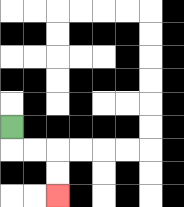{'start': '[0, 5]', 'end': '[2, 8]', 'path_directions': 'D,R,R,D,D', 'path_coordinates': '[[0, 5], [0, 6], [1, 6], [2, 6], [2, 7], [2, 8]]'}